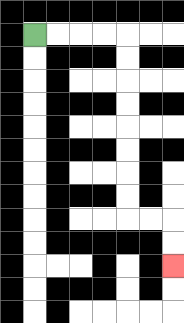{'start': '[1, 1]', 'end': '[7, 11]', 'path_directions': 'R,R,R,R,D,D,D,D,D,D,D,D,R,R,D,D', 'path_coordinates': '[[1, 1], [2, 1], [3, 1], [4, 1], [5, 1], [5, 2], [5, 3], [5, 4], [5, 5], [5, 6], [5, 7], [5, 8], [5, 9], [6, 9], [7, 9], [7, 10], [7, 11]]'}